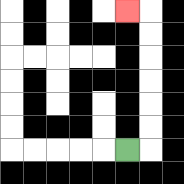{'start': '[5, 6]', 'end': '[5, 0]', 'path_directions': 'R,U,U,U,U,U,U,L', 'path_coordinates': '[[5, 6], [6, 6], [6, 5], [6, 4], [6, 3], [6, 2], [6, 1], [6, 0], [5, 0]]'}